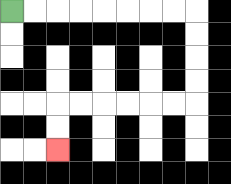{'start': '[0, 0]', 'end': '[2, 6]', 'path_directions': 'R,R,R,R,R,R,R,R,D,D,D,D,L,L,L,L,L,L,D,D', 'path_coordinates': '[[0, 0], [1, 0], [2, 0], [3, 0], [4, 0], [5, 0], [6, 0], [7, 0], [8, 0], [8, 1], [8, 2], [8, 3], [8, 4], [7, 4], [6, 4], [5, 4], [4, 4], [3, 4], [2, 4], [2, 5], [2, 6]]'}